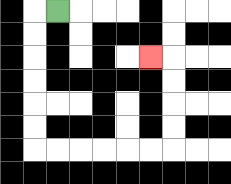{'start': '[2, 0]', 'end': '[6, 2]', 'path_directions': 'L,D,D,D,D,D,D,R,R,R,R,R,R,U,U,U,U,L', 'path_coordinates': '[[2, 0], [1, 0], [1, 1], [1, 2], [1, 3], [1, 4], [1, 5], [1, 6], [2, 6], [3, 6], [4, 6], [5, 6], [6, 6], [7, 6], [7, 5], [7, 4], [7, 3], [7, 2], [6, 2]]'}